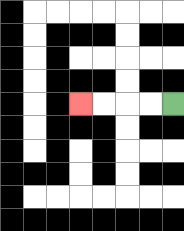{'start': '[7, 4]', 'end': '[3, 4]', 'path_directions': 'L,L,L,L', 'path_coordinates': '[[7, 4], [6, 4], [5, 4], [4, 4], [3, 4]]'}